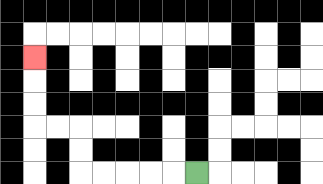{'start': '[8, 7]', 'end': '[1, 2]', 'path_directions': 'L,L,L,L,L,U,U,L,L,U,U,U', 'path_coordinates': '[[8, 7], [7, 7], [6, 7], [5, 7], [4, 7], [3, 7], [3, 6], [3, 5], [2, 5], [1, 5], [1, 4], [1, 3], [1, 2]]'}